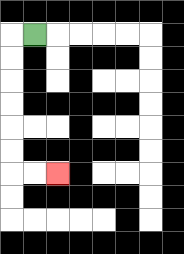{'start': '[1, 1]', 'end': '[2, 7]', 'path_directions': 'L,D,D,D,D,D,D,R,R', 'path_coordinates': '[[1, 1], [0, 1], [0, 2], [0, 3], [0, 4], [0, 5], [0, 6], [0, 7], [1, 7], [2, 7]]'}